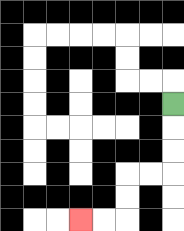{'start': '[7, 4]', 'end': '[3, 9]', 'path_directions': 'D,D,D,L,L,D,D,L,L', 'path_coordinates': '[[7, 4], [7, 5], [7, 6], [7, 7], [6, 7], [5, 7], [5, 8], [5, 9], [4, 9], [3, 9]]'}